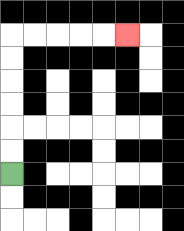{'start': '[0, 7]', 'end': '[5, 1]', 'path_directions': 'U,U,U,U,U,U,R,R,R,R,R', 'path_coordinates': '[[0, 7], [0, 6], [0, 5], [0, 4], [0, 3], [0, 2], [0, 1], [1, 1], [2, 1], [3, 1], [4, 1], [5, 1]]'}